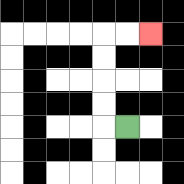{'start': '[5, 5]', 'end': '[6, 1]', 'path_directions': 'L,U,U,U,U,R,R', 'path_coordinates': '[[5, 5], [4, 5], [4, 4], [4, 3], [4, 2], [4, 1], [5, 1], [6, 1]]'}